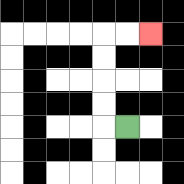{'start': '[5, 5]', 'end': '[6, 1]', 'path_directions': 'L,U,U,U,U,R,R', 'path_coordinates': '[[5, 5], [4, 5], [4, 4], [4, 3], [4, 2], [4, 1], [5, 1], [6, 1]]'}